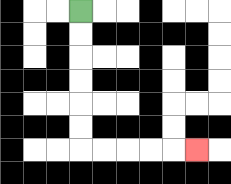{'start': '[3, 0]', 'end': '[8, 6]', 'path_directions': 'D,D,D,D,D,D,R,R,R,R,R', 'path_coordinates': '[[3, 0], [3, 1], [3, 2], [3, 3], [3, 4], [3, 5], [3, 6], [4, 6], [5, 6], [6, 6], [7, 6], [8, 6]]'}